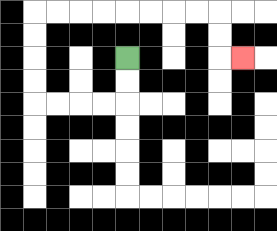{'start': '[5, 2]', 'end': '[10, 2]', 'path_directions': 'D,D,L,L,L,L,U,U,U,U,R,R,R,R,R,R,R,R,D,D,R', 'path_coordinates': '[[5, 2], [5, 3], [5, 4], [4, 4], [3, 4], [2, 4], [1, 4], [1, 3], [1, 2], [1, 1], [1, 0], [2, 0], [3, 0], [4, 0], [5, 0], [6, 0], [7, 0], [8, 0], [9, 0], [9, 1], [9, 2], [10, 2]]'}